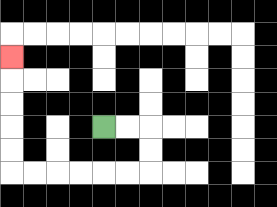{'start': '[4, 5]', 'end': '[0, 2]', 'path_directions': 'R,R,D,D,L,L,L,L,L,L,U,U,U,U,U', 'path_coordinates': '[[4, 5], [5, 5], [6, 5], [6, 6], [6, 7], [5, 7], [4, 7], [3, 7], [2, 7], [1, 7], [0, 7], [0, 6], [0, 5], [0, 4], [0, 3], [0, 2]]'}